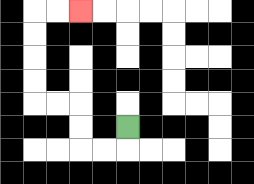{'start': '[5, 5]', 'end': '[3, 0]', 'path_directions': 'D,L,L,U,U,L,L,U,U,U,U,R,R', 'path_coordinates': '[[5, 5], [5, 6], [4, 6], [3, 6], [3, 5], [3, 4], [2, 4], [1, 4], [1, 3], [1, 2], [1, 1], [1, 0], [2, 0], [3, 0]]'}